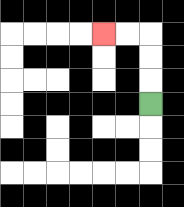{'start': '[6, 4]', 'end': '[4, 1]', 'path_directions': 'U,U,U,L,L', 'path_coordinates': '[[6, 4], [6, 3], [6, 2], [6, 1], [5, 1], [4, 1]]'}